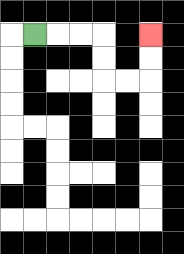{'start': '[1, 1]', 'end': '[6, 1]', 'path_directions': 'R,R,R,D,D,R,R,U,U', 'path_coordinates': '[[1, 1], [2, 1], [3, 1], [4, 1], [4, 2], [4, 3], [5, 3], [6, 3], [6, 2], [6, 1]]'}